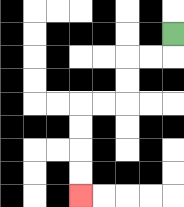{'start': '[7, 1]', 'end': '[3, 8]', 'path_directions': 'D,L,L,D,D,L,L,D,D,D,D', 'path_coordinates': '[[7, 1], [7, 2], [6, 2], [5, 2], [5, 3], [5, 4], [4, 4], [3, 4], [3, 5], [3, 6], [3, 7], [3, 8]]'}